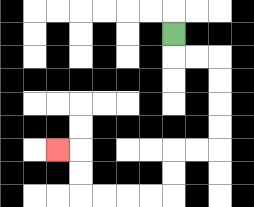{'start': '[7, 1]', 'end': '[2, 6]', 'path_directions': 'D,R,R,D,D,D,D,L,L,D,D,L,L,L,L,U,U,L', 'path_coordinates': '[[7, 1], [7, 2], [8, 2], [9, 2], [9, 3], [9, 4], [9, 5], [9, 6], [8, 6], [7, 6], [7, 7], [7, 8], [6, 8], [5, 8], [4, 8], [3, 8], [3, 7], [3, 6], [2, 6]]'}